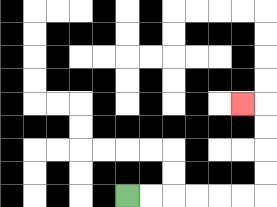{'start': '[5, 8]', 'end': '[10, 4]', 'path_directions': 'R,R,R,R,R,R,U,U,U,U,L', 'path_coordinates': '[[5, 8], [6, 8], [7, 8], [8, 8], [9, 8], [10, 8], [11, 8], [11, 7], [11, 6], [11, 5], [11, 4], [10, 4]]'}